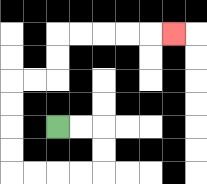{'start': '[2, 5]', 'end': '[7, 1]', 'path_directions': 'R,R,D,D,L,L,L,L,U,U,U,U,R,R,U,U,R,R,R,R,R', 'path_coordinates': '[[2, 5], [3, 5], [4, 5], [4, 6], [4, 7], [3, 7], [2, 7], [1, 7], [0, 7], [0, 6], [0, 5], [0, 4], [0, 3], [1, 3], [2, 3], [2, 2], [2, 1], [3, 1], [4, 1], [5, 1], [6, 1], [7, 1]]'}